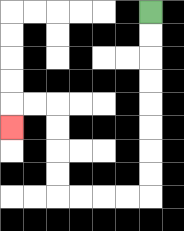{'start': '[6, 0]', 'end': '[0, 5]', 'path_directions': 'D,D,D,D,D,D,D,D,L,L,L,L,U,U,U,U,L,L,D', 'path_coordinates': '[[6, 0], [6, 1], [6, 2], [6, 3], [6, 4], [6, 5], [6, 6], [6, 7], [6, 8], [5, 8], [4, 8], [3, 8], [2, 8], [2, 7], [2, 6], [2, 5], [2, 4], [1, 4], [0, 4], [0, 5]]'}